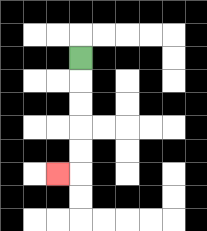{'start': '[3, 2]', 'end': '[2, 7]', 'path_directions': 'D,D,D,D,D,L', 'path_coordinates': '[[3, 2], [3, 3], [3, 4], [3, 5], [3, 6], [3, 7], [2, 7]]'}